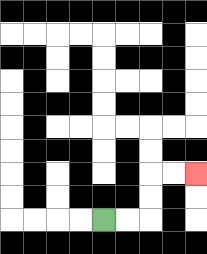{'start': '[4, 9]', 'end': '[8, 7]', 'path_directions': 'R,R,U,U,R,R', 'path_coordinates': '[[4, 9], [5, 9], [6, 9], [6, 8], [6, 7], [7, 7], [8, 7]]'}